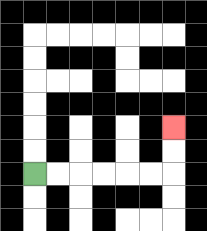{'start': '[1, 7]', 'end': '[7, 5]', 'path_directions': 'R,R,R,R,R,R,U,U', 'path_coordinates': '[[1, 7], [2, 7], [3, 7], [4, 7], [5, 7], [6, 7], [7, 7], [7, 6], [7, 5]]'}